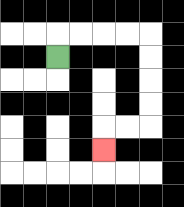{'start': '[2, 2]', 'end': '[4, 6]', 'path_directions': 'U,R,R,R,R,D,D,D,D,L,L,D', 'path_coordinates': '[[2, 2], [2, 1], [3, 1], [4, 1], [5, 1], [6, 1], [6, 2], [6, 3], [6, 4], [6, 5], [5, 5], [4, 5], [4, 6]]'}